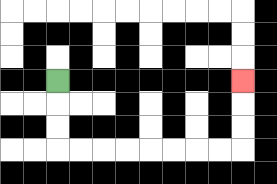{'start': '[2, 3]', 'end': '[10, 3]', 'path_directions': 'D,D,D,R,R,R,R,R,R,R,R,U,U,U', 'path_coordinates': '[[2, 3], [2, 4], [2, 5], [2, 6], [3, 6], [4, 6], [5, 6], [6, 6], [7, 6], [8, 6], [9, 6], [10, 6], [10, 5], [10, 4], [10, 3]]'}